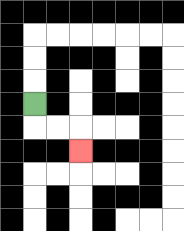{'start': '[1, 4]', 'end': '[3, 6]', 'path_directions': 'D,R,R,D', 'path_coordinates': '[[1, 4], [1, 5], [2, 5], [3, 5], [3, 6]]'}